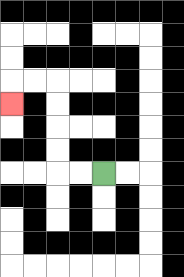{'start': '[4, 7]', 'end': '[0, 4]', 'path_directions': 'L,L,U,U,U,U,L,L,D', 'path_coordinates': '[[4, 7], [3, 7], [2, 7], [2, 6], [2, 5], [2, 4], [2, 3], [1, 3], [0, 3], [0, 4]]'}